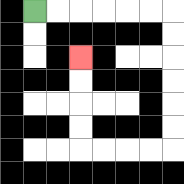{'start': '[1, 0]', 'end': '[3, 2]', 'path_directions': 'R,R,R,R,R,R,D,D,D,D,D,D,L,L,L,L,U,U,U,U', 'path_coordinates': '[[1, 0], [2, 0], [3, 0], [4, 0], [5, 0], [6, 0], [7, 0], [7, 1], [7, 2], [7, 3], [7, 4], [7, 5], [7, 6], [6, 6], [5, 6], [4, 6], [3, 6], [3, 5], [3, 4], [3, 3], [3, 2]]'}